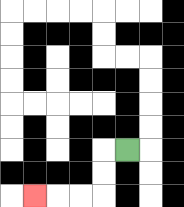{'start': '[5, 6]', 'end': '[1, 8]', 'path_directions': 'L,D,D,L,L,L', 'path_coordinates': '[[5, 6], [4, 6], [4, 7], [4, 8], [3, 8], [2, 8], [1, 8]]'}